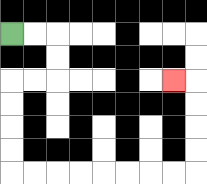{'start': '[0, 1]', 'end': '[7, 3]', 'path_directions': 'R,R,D,D,L,L,D,D,D,D,R,R,R,R,R,R,R,R,U,U,U,U,L', 'path_coordinates': '[[0, 1], [1, 1], [2, 1], [2, 2], [2, 3], [1, 3], [0, 3], [0, 4], [0, 5], [0, 6], [0, 7], [1, 7], [2, 7], [3, 7], [4, 7], [5, 7], [6, 7], [7, 7], [8, 7], [8, 6], [8, 5], [8, 4], [8, 3], [7, 3]]'}